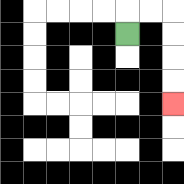{'start': '[5, 1]', 'end': '[7, 4]', 'path_directions': 'U,R,R,D,D,D,D', 'path_coordinates': '[[5, 1], [5, 0], [6, 0], [7, 0], [7, 1], [7, 2], [7, 3], [7, 4]]'}